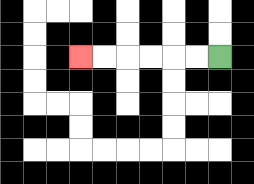{'start': '[9, 2]', 'end': '[3, 2]', 'path_directions': 'L,L,L,L,L,L', 'path_coordinates': '[[9, 2], [8, 2], [7, 2], [6, 2], [5, 2], [4, 2], [3, 2]]'}